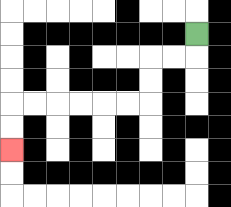{'start': '[8, 1]', 'end': '[0, 6]', 'path_directions': 'D,L,L,D,D,L,L,L,L,L,L,D,D', 'path_coordinates': '[[8, 1], [8, 2], [7, 2], [6, 2], [6, 3], [6, 4], [5, 4], [4, 4], [3, 4], [2, 4], [1, 4], [0, 4], [0, 5], [0, 6]]'}